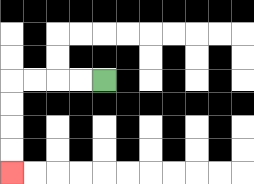{'start': '[4, 3]', 'end': '[0, 7]', 'path_directions': 'L,L,L,L,D,D,D,D', 'path_coordinates': '[[4, 3], [3, 3], [2, 3], [1, 3], [0, 3], [0, 4], [0, 5], [0, 6], [0, 7]]'}